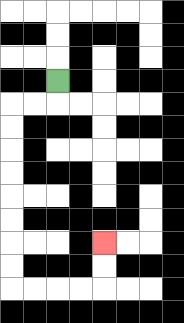{'start': '[2, 3]', 'end': '[4, 10]', 'path_directions': 'D,L,L,D,D,D,D,D,D,D,D,R,R,R,R,U,U', 'path_coordinates': '[[2, 3], [2, 4], [1, 4], [0, 4], [0, 5], [0, 6], [0, 7], [0, 8], [0, 9], [0, 10], [0, 11], [0, 12], [1, 12], [2, 12], [3, 12], [4, 12], [4, 11], [4, 10]]'}